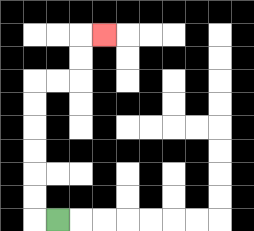{'start': '[2, 9]', 'end': '[4, 1]', 'path_directions': 'L,U,U,U,U,U,U,R,R,U,U,R', 'path_coordinates': '[[2, 9], [1, 9], [1, 8], [1, 7], [1, 6], [1, 5], [1, 4], [1, 3], [2, 3], [3, 3], [3, 2], [3, 1], [4, 1]]'}